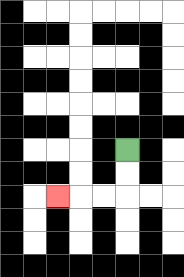{'start': '[5, 6]', 'end': '[2, 8]', 'path_directions': 'D,D,L,L,L', 'path_coordinates': '[[5, 6], [5, 7], [5, 8], [4, 8], [3, 8], [2, 8]]'}